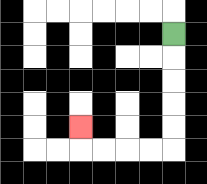{'start': '[7, 1]', 'end': '[3, 5]', 'path_directions': 'D,D,D,D,D,L,L,L,L,U', 'path_coordinates': '[[7, 1], [7, 2], [7, 3], [7, 4], [7, 5], [7, 6], [6, 6], [5, 6], [4, 6], [3, 6], [3, 5]]'}